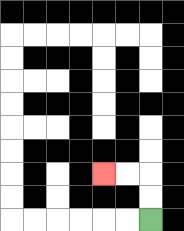{'start': '[6, 9]', 'end': '[4, 7]', 'path_directions': 'U,U,L,L', 'path_coordinates': '[[6, 9], [6, 8], [6, 7], [5, 7], [4, 7]]'}